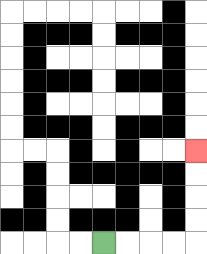{'start': '[4, 10]', 'end': '[8, 6]', 'path_directions': 'R,R,R,R,U,U,U,U', 'path_coordinates': '[[4, 10], [5, 10], [6, 10], [7, 10], [8, 10], [8, 9], [8, 8], [8, 7], [8, 6]]'}